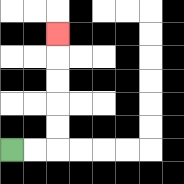{'start': '[0, 6]', 'end': '[2, 1]', 'path_directions': 'R,R,U,U,U,U,U', 'path_coordinates': '[[0, 6], [1, 6], [2, 6], [2, 5], [2, 4], [2, 3], [2, 2], [2, 1]]'}